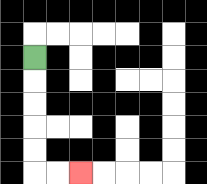{'start': '[1, 2]', 'end': '[3, 7]', 'path_directions': 'D,D,D,D,D,R,R', 'path_coordinates': '[[1, 2], [1, 3], [1, 4], [1, 5], [1, 6], [1, 7], [2, 7], [3, 7]]'}